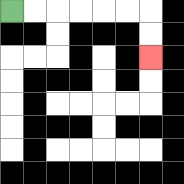{'start': '[0, 0]', 'end': '[6, 2]', 'path_directions': 'R,R,R,R,R,R,D,D', 'path_coordinates': '[[0, 0], [1, 0], [2, 0], [3, 0], [4, 0], [5, 0], [6, 0], [6, 1], [6, 2]]'}